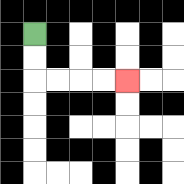{'start': '[1, 1]', 'end': '[5, 3]', 'path_directions': 'D,D,R,R,R,R', 'path_coordinates': '[[1, 1], [1, 2], [1, 3], [2, 3], [3, 3], [4, 3], [5, 3]]'}